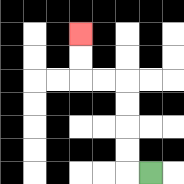{'start': '[6, 7]', 'end': '[3, 1]', 'path_directions': 'L,U,U,U,U,L,L,U,U', 'path_coordinates': '[[6, 7], [5, 7], [5, 6], [5, 5], [5, 4], [5, 3], [4, 3], [3, 3], [3, 2], [3, 1]]'}